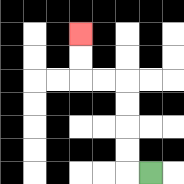{'start': '[6, 7]', 'end': '[3, 1]', 'path_directions': 'L,U,U,U,U,L,L,U,U', 'path_coordinates': '[[6, 7], [5, 7], [5, 6], [5, 5], [5, 4], [5, 3], [4, 3], [3, 3], [3, 2], [3, 1]]'}